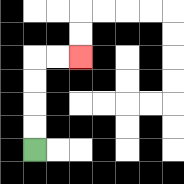{'start': '[1, 6]', 'end': '[3, 2]', 'path_directions': 'U,U,U,U,R,R', 'path_coordinates': '[[1, 6], [1, 5], [1, 4], [1, 3], [1, 2], [2, 2], [3, 2]]'}